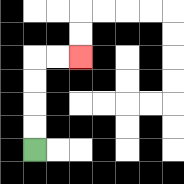{'start': '[1, 6]', 'end': '[3, 2]', 'path_directions': 'U,U,U,U,R,R', 'path_coordinates': '[[1, 6], [1, 5], [1, 4], [1, 3], [1, 2], [2, 2], [3, 2]]'}